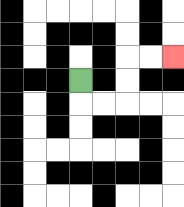{'start': '[3, 3]', 'end': '[7, 2]', 'path_directions': 'D,R,R,U,U,R,R', 'path_coordinates': '[[3, 3], [3, 4], [4, 4], [5, 4], [5, 3], [5, 2], [6, 2], [7, 2]]'}